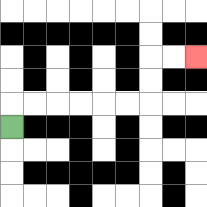{'start': '[0, 5]', 'end': '[8, 2]', 'path_directions': 'U,R,R,R,R,R,R,U,U,R,R', 'path_coordinates': '[[0, 5], [0, 4], [1, 4], [2, 4], [3, 4], [4, 4], [5, 4], [6, 4], [6, 3], [6, 2], [7, 2], [8, 2]]'}